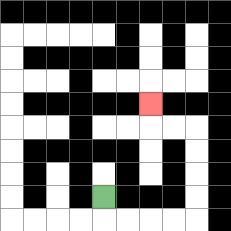{'start': '[4, 8]', 'end': '[6, 4]', 'path_directions': 'D,R,R,R,R,U,U,U,U,L,L,U', 'path_coordinates': '[[4, 8], [4, 9], [5, 9], [6, 9], [7, 9], [8, 9], [8, 8], [8, 7], [8, 6], [8, 5], [7, 5], [6, 5], [6, 4]]'}